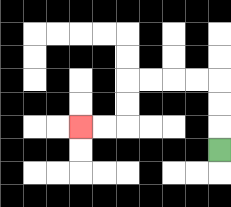{'start': '[9, 6]', 'end': '[3, 5]', 'path_directions': 'U,U,U,L,L,L,L,D,D,L,L', 'path_coordinates': '[[9, 6], [9, 5], [9, 4], [9, 3], [8, 3], [7, 3], [6, 3], [5, 3], [5, 4], [5, 5], [4, 5], [3, 5]]'}